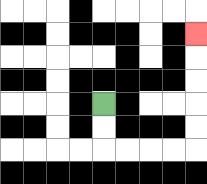{'start': '[4, 4]', 'end': '[8, 1]', 'path_directions': 'D,D,R,R,R,R,U,U,U,U,U', 'path_coordinates': '[[4, 4], [4, 5], [4, 6], [5, 6], [6, 6], [7, 6], [8, 6], [8, 5], [8, 4], [8, 3], [8, 2], [8, 1]]'}